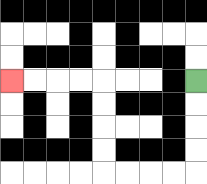{'start': '[8, 3]', 'end': '[0, 3]', 'path_directions': 'D,D,D,D,L,L,L,L,U,U,U,U,L,L,L,L', 'path_coordinates': '[[8, 3], [8, 4], [8, 5], [8, 6], [8, 7], [7, 7], [6, 7], [5, 7], [4, 7], [4, 6], [4, 5], [4, 4], [4, 3], [3, 3], [2, 3], [1, 3], [0, 3]]'}